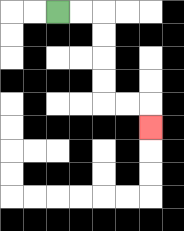{'start': '[2, 0]', 'end': '[6, 5]', 'path_directions': 'R,R,D,D,D,D,R,R,D', 'path_coordinates': '[[2, 0], [3, 0], [4, 0], [4, 1], [4, 2], [4, 3], [4, 4], [5, 4], [6, 4], [6, 5]]'}